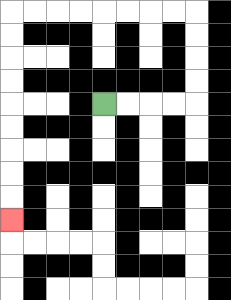{'start': '[4, 4]', 'end': '[0, 9]', 'path_directions': 'R,R,R,R,U,U,U,U,L,L,L,L,L,L,L,L,D,D,D,D,D,D,D,D,D', 'path_coordinates': '[[4, 4], [5, 4], [6, 4], [7, 4], [8, 4], [8, 3], [8, 2], [8, 1], [8, 0], [7, 0], [6, 0], [5, 0], [4, 0], [3, 0], [2, 0], [1, 0], [0, 0], [0, 1], [0, 2], [0, 3], [0, 4], [0, 5], [0, 6], [0, 7], [0, 8], [0, 9]]'}